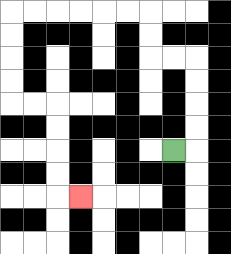{'start': '[7, 6]', 'end': '[3, 8]', 'path_directions': 'R,U,U,U,U,L,L,U,U,L,L,L,L,L,L,D,D,D,D,R,R,D,D,D,D,R', 'path_coordinates': '[[7, 6], [8, 6], [8, 5], [8, 4], [8, 3], [8, 2], [7, 2], [6, 2], [6, 1], [6, 0], [5, 0], [4, 0], [3, 0], [2, 0], [1, 0], [0, 0], [0, 1], [0, 2], [0, 3], [0, 4], [1, 4], [2, 4], [2, 5], [2, 6], [2, 7], [2, 8], [3, 8]]'}